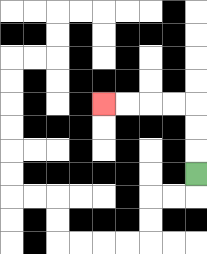{'start': '[8, 7]', 'end': '[4, 4]', 'path_directions': 'U,U,U,L,L,L,L', 'path_coordinates': '[[8, 7], [8, 6], [8, 5], [8, 4], [7, 4], [6, 4], [5, 4], [4, 4]]'}